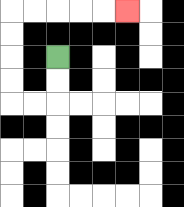{'start': '[2, 2]', 'end': '[5, 0]', 'path_directions': 'D,D,L,L,U,U,U,U,R,R,R,R,R', 'path_coordinates': '[[2, 2], [2, 3], [2, 4], [1, 4], [0, 4], [0, 3], [0, 2], [0, 1], [0, 0], [1, 0], [2, 0], [3, 0], [4, 0], [5, 0]]'}